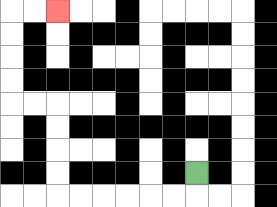{'start': '[8, 7]', 'end': '[2, 0]', 'path_directions': 'D,L,L,L,L,L,L,U,U,U,U,L,L,U,U,U,U,R,R', 'path_coordinates': '[[8, 7], [8, 8], [7, 8], [6, 8], [5, 8], [4, 8], [3, 8], [2, 8], [2, 7], [2, 6], [2, 5], [2, 4], [1, 4], [0, 4], [0, 3], [0, 2], [0, 1], [0, 0], [1, 0], [2, 0]]'}